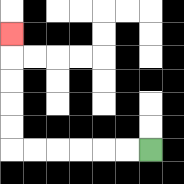{'start': '[6, 6]', 'end': '[0, 1]', 'path_directions': 'L,L,L,L,L,L,U,U,U,U,U', 'path_coordinates': '[[6, 6], [5, 6], [4, 6], [3, 6], [2, 6], [1, 6], [0, 6], [0, 5], [0, 4], [0, 3], [0, 2], [0, 1]]'}